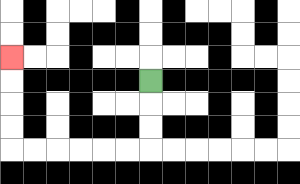{'start': '[6, 3]', 'end': '[0, 2]', 'path_directions': 'D,D,D,L,L,L,L,L,L,U,U,U,U', 'path_coordinates': '[[6, 3], [6, 4], [6, 5], [6, 6], [5, 6], [4, 6], [3, 6], [2, 6], [1, 6], [0, 6], [0, 5], [0, 4], [0, 3], [0, 2]]'}